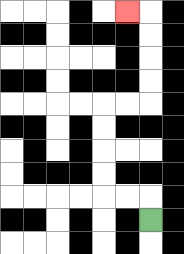{'start': '[6, 9]', 'end': '[5, 0]', 'path_directions': 'U,L,L,U,U,U,U,R,R,U,U,U,U,L', 'path_coordinates': '[[6, 9], [6, 8], [5, 8], [4, 8], [4, 7], [4, 6], [4, 5], [4, 4], [5, 4], [6, 4], [6, 3], [6, 2], [6, 1], [6, 0], [5, 0]]'}